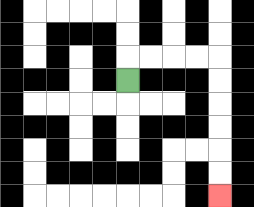{'start': '[5, 3]', 'end': '[9, 8]', 'path_directions': 'U,R,R,R,R,D,D,D,D,D,D', 'path_coordinates': '[[5, 3], [5, 2], [6, 2], [7, 2], [8, 2], [9, 2], [9, 3], [9, 4], [9, 5], [9, 6], [9, 7], [9, 8]]'}